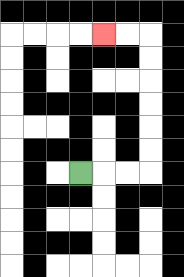{'start': '[3, 7]', 'end': '[4, 1]', 'path_directions': 'R,R,R,U,U,U,U,U,U,L,L', 'path_coordinates': '[[3, 7], [4, 7], [5, 7], [6, 7], [6, 6], [6, 5], [6, 4], [6, 3], [6, 2], [6, 1], [5, 1], [4, 1]]'}